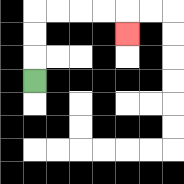{'start': '[1, 3]', 'end': '[5, 1]', 'path_directions': 'U,U,U,R,R,R,R,D', 'path_coordinates': '[[1, 3], [1, 2], [1, 1], [1, 0], [2, 0], [3, 0], [4, 0], [5, 0], [5, 1]]'}